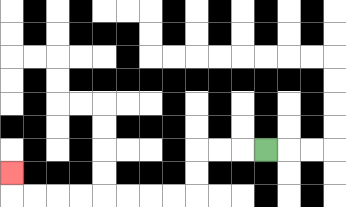{'start': '[11, 6]', 'end': '[0, 7]', 'path_directions': 'L,L,L,D,D,L,L,L,L,L,L,L,L,U', 'path_coordinates': '[[11, 6], [10, 6], [9, 6], [8, 6], [8, 7], [8, 8], [7, 8], [6, 8], [5, 8], [4, 8], [3, 8], [2, 8], [1, 8], [0, 8], [0, 7]]'}